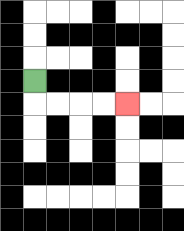{'start': '[1, 3]', 'end': '[5, 4]', 'path_directions': 'D,R,R,R,R', 'path_coordinates': '[[1, 3], [1, 4], [2, 4], [3, 4], [4, 4], [5, 4]]'}